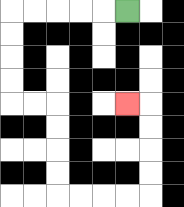{'start': '[5, 0]', 'end': '[5, 4]', 'path_directions': 'L,L,L,L,L,D,D,D,D,R,R,D,D,D,D,R,R,R,R,U,U,U,U,L', 'path_coordinates': '[[5, 0], [4, 0], [3, 0], [2, 0], [1, 0], [0, 0], [0, 1], [0, 2], [0, 3], [0, 4], [1, 4], [2, 4], [2, 5], [2, 6], [2, 7], [2, 8], [3, 8], [4, 8], [5, 8], [6, 8], [6, 7], [6, 6], [6, 5], [6, 4], [5, 4]]'}